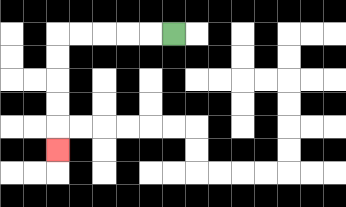{'start': '[7, 1]', 'end': '[2, 6]', 'path_directions': 'L,L,L,L,L,D,D,D,D,D', 'path_coordinates': '[[7, 1], [6, 1], [5, 1], [4, 1], [3, 1], [2, 1], [2, 2], [2, 3], [2, 4], [2, 5], [2, 6]]'}